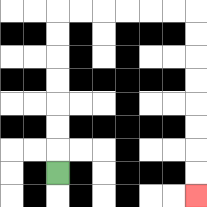{'start': '[2, 7]', 'end': '[8, 8]', 'path_directions': 'U,U,U,U,U,U,U,R,R,R,R,R,R,D,D,D,D,D,D,D,D', 'path_coordinates': '[[2, 7], [2, 6], [2, 5], [2, 4], [2, 3], [2, 2], [2, 1], [2, 0], [3, 0], [4, 0], [5, 0], [6, 0], [7, 0], [8, 0], [8, 1], [8, 2], [8, 3], [8, 4], [8, 5], [8, 6], [8, 7], [8, 8]]'}